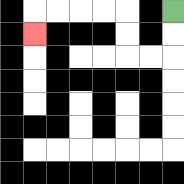{'start': '[7, 0]', 'end': '[1, 1]', 'path_directions': 'D,D,L,L,U,U,L,L,L,L,D', 'path_coordinates': '[[7, 0], [7, 1], [7, 2], [6, 2], [5, 2], [5, 1], [5, 0], [4, 0], [3, 0], [2, 0], [1, 0], [1, 1]]'}